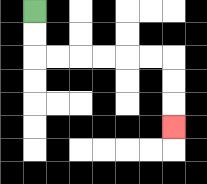{'start': '[1, 0]', 'end': '[7, 5]', 'path_directions': 'D,D,R,R,R,R,R,R,D,D,D', 'path_coordinates': '[[1, 0], [1, 1], [1, 2], [2, 2], [3, 2], [4, 2], [5, 2], [6, 2], [7, 2], [7, 3], [7, 4], [7, 5]]'}